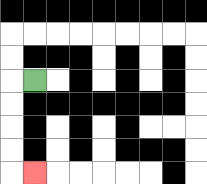{'start': '[1, 3]', 'end': '[1, 7]', 'path_directions': 'L,D,D,D,D,R', 'path_coordinates': '[[1, 3], [0, 3], [0, 4], [0, 5], [0, 6], [0, 7], [1, 7]]'}